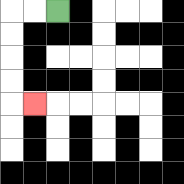{'start': '[2, 0]', 'end': '[1, 4]', 'path_directions': 'L,L,D,D,D,D,R', 'path_coordinates': '[[2, 0], [1, 0], [0, 0], [0, 1], [0, 2], [0, 3], [0, 4], [1, 4]]'}